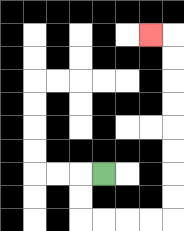{'start': '[4, 7]', 'end': '[6, 1]', 'path_directions': 'L,D,D,R,R,R,R,U,U,U,U,U,U,U,U,L', 'path_coordinates': '[[4, 7], [3, 7], [3, 8], [3, 9], [4, 9], [5, 9], [6, 9], [7, 9], [7, 8], [7, 7], [7, 6], [7, 5], [7, 4], [7, 3], [7, 2], [7, 1], [6, 1]]'}